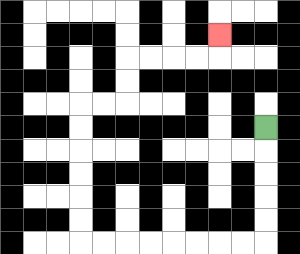{'start': '[11, 5]', 'end': '[9, 1]', 'path_directions': 'D,D,D,D,D,L,L,L,L,L,L,L,L,U,U,U,U,U,U,R,R,U,U,R,R,R,R,U', 'path_coordinates': '[[11, 5], [11, 6], [11, 7], [11, 8], [11, 9], [11, 10], [10, 10], [9, 10], [8, 10], [7, 10], [6, 10], [5, 10], [4, 10], [3, 10], [3, 9], [3, 8], [3, 7], [3, 6], [3, 5], [3, 4], [4, 4], [5, 4], [5, 3], [5, 2], [6, 2], [7, 2], [8, 2], [9, 2], [9, 1]]'}